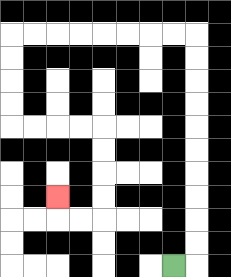{'start': '[7, 11]', 'end': '[2, 8]', 'path_directions': 'R,U,U,U,U,U,U,U,U,U,U,L,L,L,L,L,L,L,L,D,D,D,D,R,R,R,R,D,D,D,D,L,L,U', 'path_coordinates': '[[7, 11], [8, 11], [8, 10], [8, 9], [8, 8], [8, 7], [8, 6], [8, 5], [8, 4], [8, 3], [8, 2], [8, 1], [7, 1], [6, 1], [5, 1], [4, 1], [3, 1], [2, 1], [1, 1], [0, 1], [0, 2], [0, 3], [0, 4], [0, 5], [1, 5], [2, 5], [3, 5], [4, 5], [4, 6], [4, 7], [4, 8], [4, 9], [3, 9], [2, 9], [2, 8]]'}